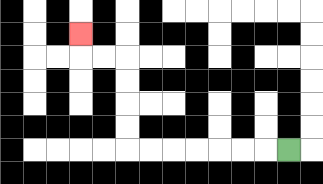{'start': '[12, 6]', 'end': '[3, 1]', 'path_directions': 'L,L,L,L,L,L,L,U,U,U,U,L,L,U', 'path_coordinates': '[[12, 6], [11, 6], [10, 6], [9, 6], [8, 6], [7, 6], [6, 6], [5, 6], [5, 5], [5, 4], [5, 3], [5, 2], [4, 2], [3, 2], [3, 1]]'}